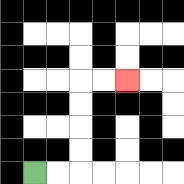{'start': '[1, 7]', 'end': '[5, 3]', 'path_directions': 'R,R,U,U,U,U,R,R', 'path_coordinates': '[[1, 7], [2, 7], [3, 7], [3, 6], [3, 5], [3, 4], [3, 3], [4, 3], [5, 3]]'}